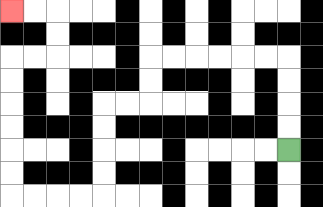{'start': '[12, 6]', 'end': '[0, 0]', 'path_directions': 'U,U,U,U,L,L,L,L,L,L,D,D,L,L,D,D,D,D,L,L,L,L,U,U,U,U,U,U,R,R,U,U,L,L', 'path_coordinates': '[[12, 6], [12, 5], [12, 4], [12, 3], [12, 2], [11, 2], [10, 2], [9, 2], [8, 2], [7, 2], [6, 2], [6, 3], [6, 4], [5, 4], [4, 4], [4, 5], [4, 6], [4, 7], [4, 8], [3, 8], [2, 8], [1, 8], [0, 8], [0, 7], [0, 6], [0, 5], [0, 4], [0, 3], [0, 2], [1, 2], [2, 2], [2, 1], [2, 0], [1, 0], [0, 0]]'}